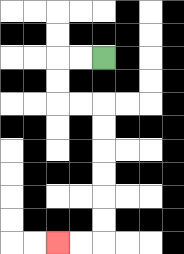{'start': '[4, 2]', 'end': '[2, 10]', 'path_directions': 'L,L,D,D,R,R,D,D,D,D,D,D,L,L', 'path_coordinates': '[[4, 2], [3, 2], [2, 2], [2, 3], [2, 4], [3, 4], [4, 4], [4, 5], [4, 6], [4, 7], [4, 8], [4, 9], [4, 10], [3, 10], [2, 10]]'}